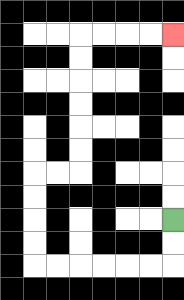{'start': '[7, 9]', 'end': '[7, 1]', 'path_directions': 'D,D,L,L,L,L,L,L,U,U,U,U,R,R,U,U,U,U,U,U,R,R,R,R', 'path_coordinates': '[[7, 9], [7, 10], [7, 11], [6, 11], [5, 11], [4, 11], [3, 11], [2, 11], [1, 11], [1, 10], [1, 9], [1, 8], [1, 7], [2, 7], [3, 7], [3, 6], [3, 5], [3, 4], [3, 3], [3, 2], [3, 1], [4, 1], [5, 1], [6, 1], [7, 1]]'}